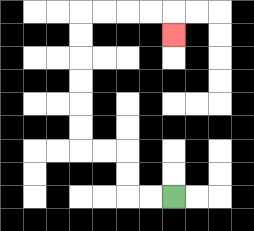{'start': '[7, 8]', 'end': '[7, 1]', 'path_directions': 'L,L,U,U,L,L,U,U,U,U,U,U,R,R,R,R,D', 'path_coordinates': '[[7, 8], [6, 8], [5, 8], [5, 7], [5, 6], [4, 6], [3, 6], [3, 5], [3, 4], [3, 3], [3, 2], [3, 1], [3, 0], [4, 0], [5, 0], [6, 0], [7, 0], [7, 1]]'}